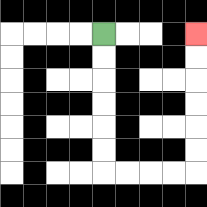{'start': '[4, 1]', 'end': '[8, 1]', 'path_directions': 'D,D,D,D,D,D,R,R,R,R,U,U,U,U,U,U', 'path_coordinates': '[[4, 1], [4, 2], [4, 3], [4, 4], [4, 5], [4, 6], [4, 7], [5, 7], [6, 7], [7, 7], [8, 7], [8, 6], [8, 5], [8, 4], [8, 3], [8, 2], [8, 1]]'}